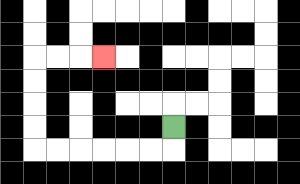{'start': '[7, 5]', 'end': '[4, 2]', 'path_directions': 'D,L,L,L,L,L,L,U,U,U,U,R,R,R', 'path_coordinates': '[[7, 5], [7, 6], [6, 6], [5, 6], [4, 6], [3, 6], [2, 6], [1, 6], [1, 5], [1, 4], [1, 3], [1, 2], [2, 2], [3, 2], [4, 2]]'}